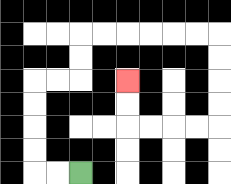{'start': '[3, 7]', 'end': '[5, 3]', 'path_directions': 'L,L,U,U,U,U,R,R,U,U,R,R,R,R,R,R,D,D,D,D,L,L,L,L,U,U', 'path_coordinates': '[[3, 7], [2, 7], [1, 7], [1, 6], [1, 5], [1, 4], [1, 3], [2, 3], [3, 3], [3, 2], [3, 1], [4, 1], [5, 1], [6, 1], [7, 1], [8, 1], [9, 1], [9, 2], [9, 3], [9, 4], [9, 5], [8, 5], [7, 5], [6, 5], [5, 5], [5, 4], [5, 3]]'}